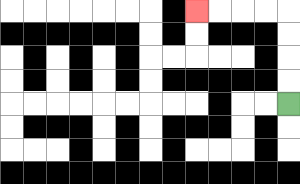{'start': '[12, 4]', 'end': '[8, 0]', 'path_directions': 'U,U,U,U,L,L,L,L', 'path_coordinates': '[[12, 4], [12, 3], [12, 2], [12, 1], [12, 0], [11, 0], [10, 0], [9, 0], [8, 0]]'}